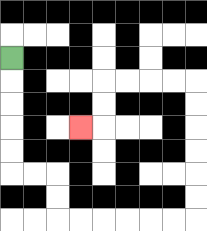{'start': '[0, 2]', 'end': '[3, 5]', 'path_directions': 'D,D,D,D,D,R,R,D,D,R,R,R,R,R,R,U,U,U,U,U,U,L,L,L,L,D,D,L', 'path_coordinates': '[[0, 2], [0, 3], [0, 4], [0, 5], [0, 6], [0, 7], [1, 7], [2, 7], [2, 8], [2, 9], [3, 9], [4, 9], [5, 9], [6, 9], [7, 9], [8, 9], [8, 8], [8, 7], [8, 6], [8, 5], [8, 4], [8, 3], [7, 3], [6, 3], [5, 3], [4, 3], [4, 4], [4, 5], [3, 5]]'}